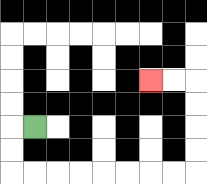{'start': '[1, 5]', 'end': '[6, 3]', 'path_directions': 'L,D,D,R,R,R,R,R,R,R,R,U,U,U,U,L,L', 'path_coordinates': '[[1, 5], [0, 5], [0, 6], [0, 7], [1, 7], [2, 7], [3, 7], [4, 7], [5, 7], [6, 7], [7, 7], [8, 7], [8, 6], [8, 5], [8, 4], [8, 3], [7, 3], [6, 3]]'}